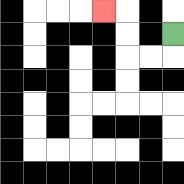{'start': '[7, 1]', 'end': '[4, 0]', 'path_directions': 'D,L,L,U,U,L', 'path_coordinates': '[[7, 1], [7, 2], [6, 2], [5, 2], [5, 1], [5, 0], [4, 0]]'}